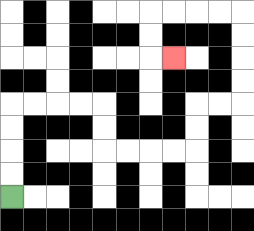{'start': '[0, 8]', 'end': '[7, 2]', 'path_directions': 'U,U,U,U,R,R,R,R,D,D,R,R,R,R,U,U,R,R,U,U,U,U,L,L,L,L,D,D,R', 'path_coordinates': '[[0, 8], [0, 7], [0, 6], [0, 5], [0, 4], [1, 4], [2, 4], [3, 4], [4, 4], [4, 5], [4, 6], [5, 6], [6, 6], [7, 6], [8, 6], [8, 5], [8, 4], [9, 4], [10, 4], [10, 3], [10, 2], [10, 1], [10, 0], [9, 0], [8, 0], [7, 0], [6, 0], [6, 1], [6, 2], [7, 2]]'}